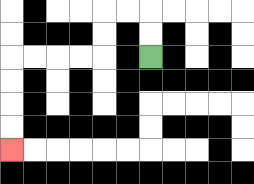{'start': '[6, 2]', 'end': '[0, 6]', 'path_directions': 'U,U,L,L,D,D,L,L,L,L,D,D,D,D', 'path_coordinates': '[[6, 2], [6, 1], [6, 0], [5, 0], [4, 0], [4, 1], [4, 2], [3, 2], [2, 2], [1, 2], [0, 2], [0, 3], [0, 4], [0, 5], [0, 6]]'}